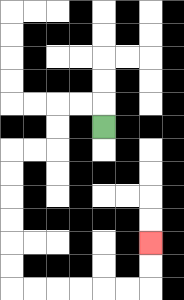{'start': '[4, 5]', 'end': '[6, 10]', 'path_directions': 'U,L,L,D,D,L,L,D,D,D,D,D,D,R,R,R,R,R,R,U,U', 'path_coordinates': '[[4, 5], [4, 4], [3, 4], [2, 4], [2, 5], [2, 6], [1, 6], [0, 6], [0, 7], [0, 8], [0, 9], [0, 10], [0, 11], [0, 12], [1, 12], [2, 12], [3, 12], [4, 12], [5, 12], [6, 12], [6, 11], [6, 10]]'}